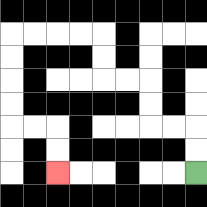{'start': '[8, 7]', 'end': '[2, 7]', 'path_directions': 'U,U,L,L,U,U,L,L,U,U,L,L,L,L,D,D,D,D,R,R,D,D', 'path_coordinates': '[[8, 7], [8, 6], [8, 5], [7, 5], [6, 5], [6, 4], [6, 3], [5, 3], [4, 3], [4, 2], [4, 1], [3, 1], [2, 1], [1, 1], [0, 1], [0, 2], [0, 3], [0, 4], [0, 5], [1, 5], [2, 5], [2, 6], [2, 7]]'}